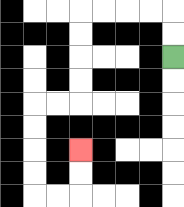{'start': '[7, 2]', 'end': '[3, 6]', 'path_directions': 'U,U,L,L,L,L,D,D,D,D,L,L,D,D,D,D,R,R,U,U', 'path_coordinates': '[[7, 2], [7, 1], [7, 0], [6, 0], [5, 0], [4, 0], [3, 0], [3, 1], [3, 2], [3, 3], [3, 4], [2, 4], [1, 4], [1, 5], [1, 6], [1, 7], [1, 8], [2, 8], [3, 8], [3, 7], [3, 6]]'}